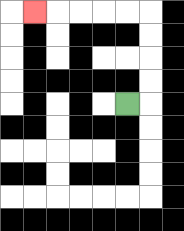{'start': '[5, 4]', 'end': '[1, 0]', 'path_directions': 'R,U,U,U,U,L,L,L,L,L', 'path_coordinates': '[[5, 4], [6, 4], [6, 3], [6, 2], [6, 1], [6, 0], [5, 0], [4, 0], [3, 0], [2, 0], [1, 0]]'}